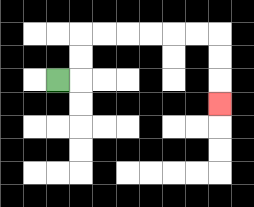{'start': '[2, 3]', 'end': '[9, 4]', 'path_directions': 'R,U,U,R,R,R,R,R,R,D,D,D', 'path_coordinates': '[[2, 3], [3, 3], [3, 2], [3, 1], [4, 1], [5, 1], [6, 1], [7, 1], [8, 1], [9, 1], [9, 2], [9, 3], [9, 4]]'}